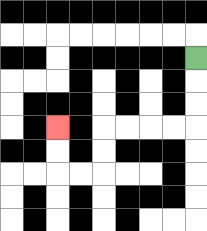{'start': '[8, 2]', 'end': '[2, 5]', 'path_directions': 'D,D,D,L,L,L,L,D,D,L,L,U,U', 'path_coordinates': '[[8, 2], [8, 3], [8, 4], [8, 5], [7, 5], [6, 5], [5, 5], [4, 5], [4, 6], [4, 7], [3, 7], [2, 7], [2, 6], [2, 5]]'}